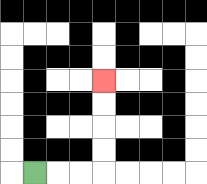{'start': '[1, 7]', 'end': '[4, 3]', 'path_directions': 'R,R,R,U,U,U,U', 'path_coordinates': '[[1, 7], [2, 7], [3, 7], [4, 7], [4, 6], [4, 5], [4, 4], [4, 3]]'}